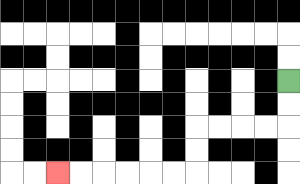{'start': '[12, 3]', 'end': '[2, 7]', 'path_directions': 'D,D,L,L,L,L,D,D,L,L,L,L,L,L', 'path_coordinates': '[[12, 3], [12, 4], [12, 5], [11, 5], [10, 5], [9, 5], [8, 5], [8, 6], [8, 7], [7, 7], [6, 7], [5, 7], [4, 7], [3, 7], [2, 7]]'}